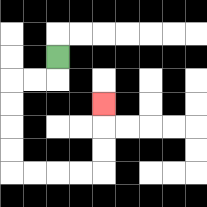{'start': '[2, 2]', 'end': '[4, 4]', 'path_directions': 'D,L,L,D,D,D,D,R,R,R,R,U,U,U', 'path_coordinates': '[[2, 2], [2, 3], [1, 3], [0, 3], [0, 4], [0, 5], [0, 6], [0, 7], [1, 7], [2, 7], [3, 7], [4, 7], [4, 6], [4, 5], [4, 4]]'}